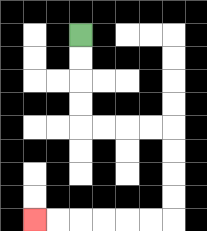{'start': '[3, 1]', 'end': '[1, 9]', 'path_directions': 'D,D,D,D,R,R,R,R,D,D,D,D,L,L,L,L,L,L', 'path_coordinates': '[[3, 1], [3, 2], [3, 3], [3, 4], [3, 5], [4, 5], [5, 5], [6, 5], [7, 5], [7, 6], [7, 7], [7, 8], [7, 9], [6, 9], [5, 9], [4, 9], [3, 9], [2, 9], [1, 9]]'}